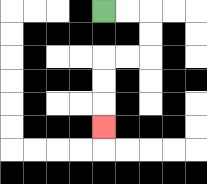{'start': '[4, 0]', 'end': '[4, 5]', 'path_directions': 'R,R,D,D,L,L,D,D,D', 'path_coordinates': '[[4, 0], [5, 0], [6, 0], [6, 1], [6, 2], [5, 2], [4, 2], [4, 3], [4, 4], [4, 5]]'}